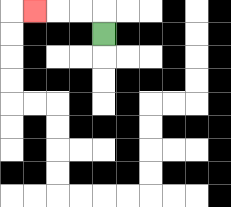{'start': '[4, 1]', 'end': '[1, 0]', 'path_directions': 'U,L,L,L', 'path_coordinates': '[[4, 1], [4, 0], [3, 0], [2, 0], [1, 0]]'}